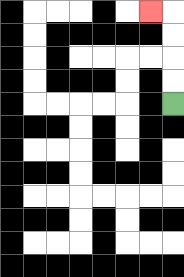{'start': '[7, 4]', 'end': '[6, 0]', 'path_directions': 'U,U,U,U,L', 'path_coordinates': '[[7, 4], [7, 3], [7, 2], [7, 1], [7, 0], [6, 0]]'}